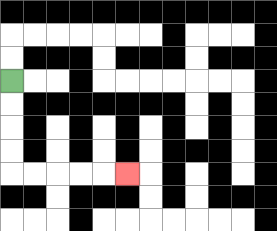{'start': '[0, 3]', 'end': '[5, 7]', 'path_directions': 'D,D,D,D,R,R,R,R,R', 'path_coordinates': '[[0, 3], [0, 4], [0, 5], [0, 6], [0, 7], [1, 7], [2, 7], [3, 7], [4, 7], [5, 7]]'}